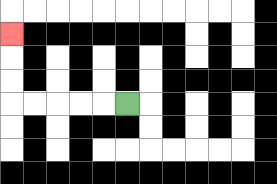{'start': '[5, 4]', 'end': '[0, 1]', 'path_directions': 'L,L,L,L,L,U,U,U', 'path_coordinates': '[[5, 4], [4, 4], [3, 4], [2, 4], [1, 4], [0, 4], [0, 3], [0, 2], [0, 1]]'}